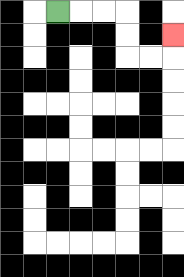{'start': '[2, 0]', 'end': '[7, 1]', 'path_directions': 'R,R,R,D,D,R,R,U', 'path_coordinates': '[[2, 0], [3, 0], [4, 0], [5, 0], [5, 1], [5, 2], [6, 2], [7, 2], [7, 1]]'}